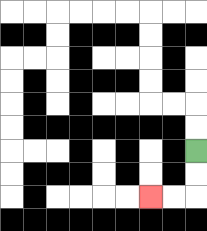{'start': '[8, 6]', 'end': '[6, 8]', 'path_directions': 'D,D,L,L', 'path_coordinates': '[[8, 6], [8, 7], [8, 8], [7, 8], [6, 8]]'}